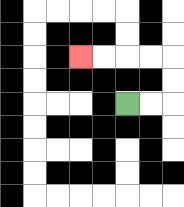{'start': '[5, 4]', 'end': '[3, 2]', 'path_directions': 'R,R,U,U,L,L,L,L', 'path_coordinates': '[[5, 4], [6, 4], [7, 4], [7, 3], [7, 2], [6, 2], [5, 2], [4, 2], [3, 2]]'}